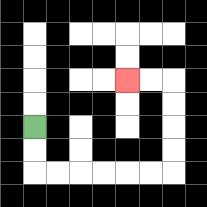{'start': '[1, 5]', 'end': '[5, 3]', 'path_directions': 'D,D,R,R,R,R,R,R,U,U,U,U,L,L', 'path_coordinates': '[[1, 5], [1, 6], [1, 7], [2, 7], [3, 7], [4, 7], [5, 7], [6, 7], [7, 7], [7, 6], [7, 5], [7, 4], [7, 3], [6, 3], [5, 3]]'}